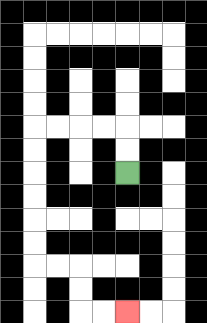{'start': '[5, 7]', 'end': '[5, 13]', 'path_directions': 'U,U,L,L,L,L,D,D,D,D,D,D,R,R,D,D,R,R', 'path_coordinates': '[[5, 7], [5, 6], [5, 5], [4, 5], [3, 5], [2, 5], [1, 5], [1, 6], [1, 7], [1, 8], [1, 9], [1, 10], [1, 11], [2, 11], [3, 11], [3, 12], [3, 13], [4, 13], [5, 13]]'}